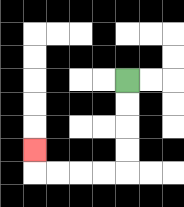{'start': '[5, 3]', 'end': '[1, 6]', 'path_directions': 'D,D,D,D,L,L,L,L,U', 'path_coordinates': '[[5, 3], [5, 4], [5, 5], [5, 6], [5, 7], [4, 7], [3, 7], [2, 7], [1, 7], [1, 6]]'}